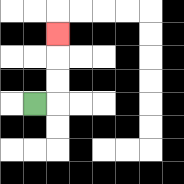{'start': '[1, 4]', 'end': '[2, 1]', 'path_directions': 'R,U,U,U', 'path_coordinates': '[[1, 4], [2, 4], [2, 3], [2, 2], [2, 1]]'}